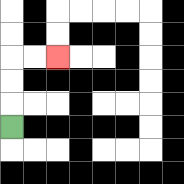{'start': '[0, 5]', 'end': '[2, 2]', 'path_directions': 'U,U,U,R,R', 'path_coordinates': '[[0, 5], [0, 4], [0, 3], [0, 2], [1, 2], [2, 2]]'}